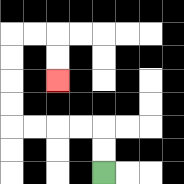{'start': '[4, 7]', 'end': '[2, 3]', 'path_directions': 'U,U,L,L,L,L,U,U,U,U,R,R,D,D', 'path_coordinates': '[[4, 7], [4, 6], [4, 5], [3, 5], [2, 5], [1, 5], [0, 5], [0, 4], [0, 3], [0, 2], [0, 1], [1, 1], [2, 1], [2, 2], [2, 3]]'}